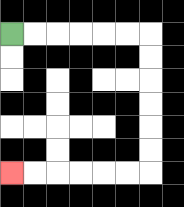{'start': '[0, 1]', 'end': '[0, 7]', 'path_directions': 'R,R,R,R,R,R,D,D,D,D,D,D,L,L,L,L,L,L', 'path_coordinates': '[[0, 1], [1, 1], [2, 1], [3, 1], [4, 1], [5, 1], [6, 1], [6, 2], [6, 3], [6, 4], [6, 5], [6, 6], [6, 7], [5, 7], [4, 7], [3, 7], [2, 7], [1, 7], [0, 7]]'}